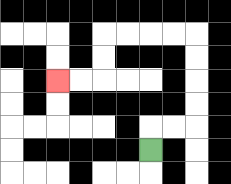{'start': '[6, 6]', 'end': '[2, 3]', 'path_directions': 'U,R,R,U,U,U,U,L,L,L,L,D,D,L,L', 'path_coordinates': '[[6, 6], [6, 5], [7, 5], [8, 5], [8, 4], [8, 3], [8, 2], [8, 1], [7, 1], [6, 1], [5, 1], [4, 1], [4, 2], [4, 3], [3, 3], [2, 3]]'}